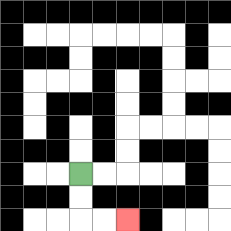{'start': '[3, 7]', 'end': '[5, 9]', 'path_directions': 'D,D,R,R', 'path_coordinates': '[[3, 7], [3, 8], [3, 9], [4, 9], [5, 9]]'}